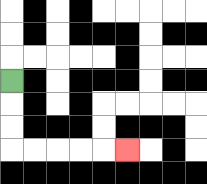{'start': '[0, 3]', 'end': '[5, 6]', 'path_directions': 'D,D,D,R,R,R,R,R', 'path_coordinates': '[[0, 3], [0, 4], [0, 5], [0, 6], [1, 6], [2, 6], [3, 6], [4, 6], [5, 6]]'}